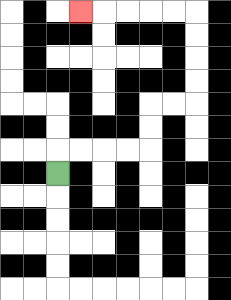{'start': '[2, 7]', 'end': '[3, 0]', 'path_directions': 'U,R,R,R,R,U,U,R,R,U,U,U,U,L,L,L,L,L', 'path_coordinates': '[[2, 7], [2, 6], [3, 6], [4, 6], [5, 6], [6, 6], [6, 5], [6, 4], [7, 4], [8, 4], [8, 3], [8, 2], [8, 1], [8, 0], [7, 0], [6, 0], [5, 0], [4, 0], [3, 0]]'}